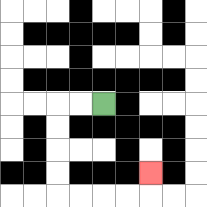{'start': '[4, 4]', 'end': '[6, 7]', 'path_directions': 'L,L,D,D,D,D,R,R,R,R,U', 'path_coordinates': '[[4, 4], [3, 4], [2, 4], [2, 5], [2, 6], [2, 7], [2, 8], [3, 8], [4, 8], [5, 8], [6, 8], [6, 7]]'}